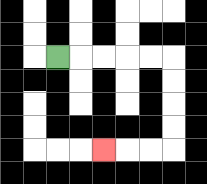{'start': '[2, 2]', 'end': '[4, 6]', 'path_directions': 'R,R,R,R,R,D,D,D,D,L,L,L', 'path_coordinates': '[[2, 2], [3, 2], [4, 2], [5, 2], [6, 2], [7, 2], [7, 3], [7, 4], [7, 5], [7, 6], [6, 6], [5, 6], [4, 6]]'}